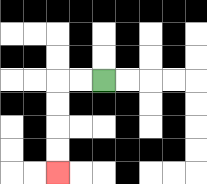{'start': '[4, 3]', 'end': '[2, 7]', 'path_directions': 'L,L,D,D,D,D', 'path_coordinates': '[[4, 3], [3, 3], [2, 3], [2, 4], [2, 5], [2, 6], [2, 7]]'}